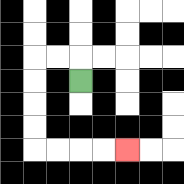{'start': '[3, 3]', 'end': '[5, 6]', 'path_directions': 'U,L,L,D,D,D,D,R,R,R,R', 'path_coordinates': '[[3, 3], [3, 2], [2, 2], [1, 2], [1, 3], [1, 4], [1, 5], [1, 6], [2, 6], [3, 6], [4, 6], [5, 6]]'}